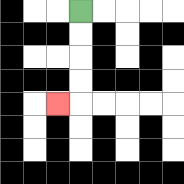{'start': '[3, 0]', 'end': '[2, 4]', 'path_directions': 'D,D,D,D,L', 'path_coordinates': '[[3, 0], [3, 1], [3, 2], [3, 3], [3, 4], [2, 4]]'}